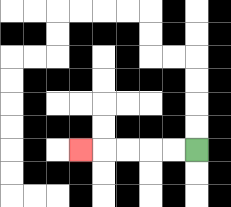{'start': '[8, 6]', 'end': '[3, 6]', 'path_directions': 'L,L,L,L,L', 'path_coordinates': '[[8, 6], [7, 6], [6, 6], [5, 6], [4, 6], [3, 6]]'}